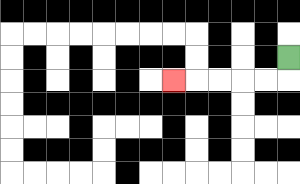{'start': '[12, 2]', 'end': '[7, 3]', 'path_directions': 'D,L,L,L,L,L', 'path_coordinates': '[[12, 2], [12, 3], [11, 3], [10, 3], [9, 3], [8, 3], [7, 3]]'}